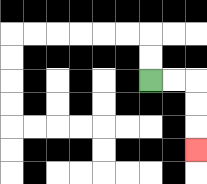{'start': '[6, 3]', 'end': '[8, 6]', 'path_directions': 'R,R,D,D,D', 'path_coordinates': '[[6, 3], [7, 3], [8, 3], [8, 4], [8, 5], [8, 6]]'}